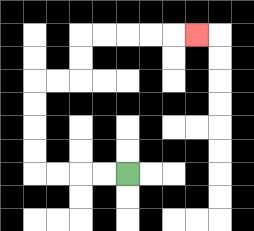{'start': '[5, 7]', 'end': '[8, 1]', 'path_directions': 'L,L,L,L,U,U,U,U,R,R,U,U,R,R,R,R,R', 'path_coordinates': '[[5, 7], [4, 7], [3, 7], [2, 7], [1, 7], [1, 6], [1, 5], [1, 4], [1, 3], [2, 3], [3, 3], [3, 2], [3, 1], [4, 1], [5, 1], [6, 1], [7, 1], [8, 1]]'}